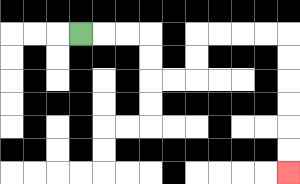{'start': '[3, 1]', 'end': '[12, 7]', 'path_directions': 'R,R,R,D,D,R,R,U,U,R,R,R,R,D,D,D,D,D,D', 'path_coordinates': '[[3, 1], [4, 1], [5, 1], [6, 1], [6, 2], [6, 3], [7, 3], [8, 3], [8, 2], [8, 1], [9, 1], [10, 1], [11, 1], [12, 1], [12, 2], [12, 3], [12, 4], [12, 5], [12, 6], [12, 7]]'}